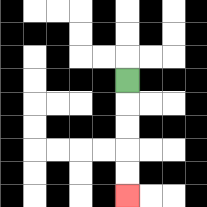{'start': '[5, 3]', 'end': '[5, 8]', 'path_directions': 'D,D,D,D,D', 'path_coordinates': '[[5, 3], [5, 4], [5, 5], [5, 6], [5, 7], [5, 8]]'}